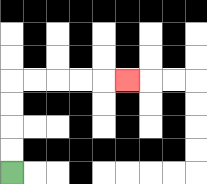{'start': '[0, 7]', 'end': '[5, 3]', 'path_directions': 'U,U,U,U,R,R,R,R,R', 'path_coordinates': '[[0, 7], [0, 6], [0, 5], [0, 4], [0, 3], [1, 3], [2, 3], [3, 3], [4, 3], [5, 3]]'}